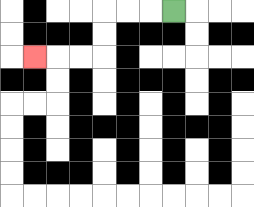{'start': '[7, 0]', 'end': '[1, 2]', 'path_directions': 'L,L,L,D,D,L,L,L', 'path_coordinates': '[[7, 0], [6, 0], [5, 0], [4, 0], [4, 1], [4, 2], [3, 2], [2, 2], [1, 2]]'}